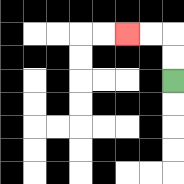{'start': '[7, 3]', 'end': '[5, 1]', 'path_directions': 'U,U,L,L', 'path_coordinates': '[[7, 3], [7, 2], [7, 1], [6, 1], [5, 1]]'}